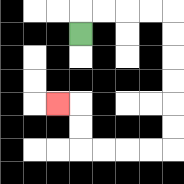{'start': '[3, 1]', 'end': '[2, 4]', 'path_directions': 'U,R,R,R,R,D,D,D,D,D,D,L,L,L,L,U,U,L', 'path_coordinates': '[[3, 1], [3, 0], [4, 0], [5, 0], [6, 0], [7, 0], [7, 1], [7, 2], [7, 3], [7, 4], [7, 5], [7, 6], [6, 6], [5, 6], [4, 6], [3, 6], [3, 5], [3, 4], [2, 4]]'}